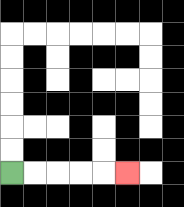{'start': '[0, 7]', 'end': '[5, 7]', 'path_directions': 'R,R,R,R,R', 'path_coordinates': '[[0, 7], [1, 7], [2, 7], [3, 7], [4, 7], [5, 7]]'}